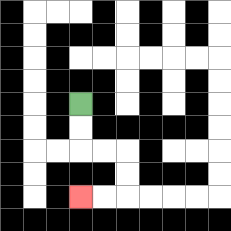{'start': '[3, 4]', 'end': '[3, 8]', 'path_directions': 'D,D,R,R,D,D,L,L', 'path_coordinates': '[[3, 4], [3, 5], [3, 6], [4, 6], [5, 6], [5, 7], [5, 8], [4, 8], [3, 8]]'}